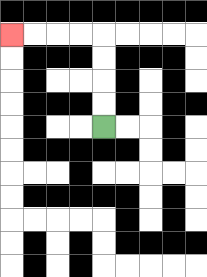{'start': '[4, 5]', 'end': '[0, 1]', 'path_directions': 'U,U,U,U,L,L,L,L', 'path_coordinates': '[[4, 5], [4, 4], [4, 3], [4, 2], [4, 1], [3, 1], [2, 1], [1, 1], [0, 1]]'}